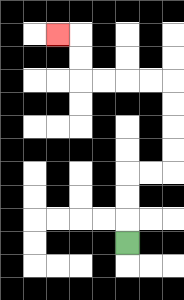{'start': '[5, 10]', 'end': '[2, 1]', 'path_directions': 'U,U,U,R,R,U,U,U,U,L,L,L,L,U,U,L', 'path_coordinates': '[[5, 10], [5, 9], [5, 8], [5, 7], [6, 7], [7, 7], [7, 6], [7, 5], [7, 4], [7, 3], [6, 3], [5, 3], [4, 3], [3, 3], [3, 2], [3, 1], [2, 1]]'}